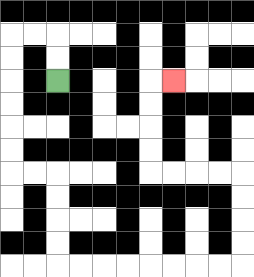{'start': '[2, 3]', 'end': '[7, 3]', 'path_directions': 'U,U,L,L,D,D,D,D,D,D,R,R,D,D,D,D,R,R,R,R,R,R,R,R,U,U,U,U,L,L,L,L,U,U,U,U,R', 'path_coordinates': '[[2, 3], [2, 2], [2, 1], [1, 1], [0, 1], [0, 2], [0, 3], [0, 4], [0, 5], [0, 6], [0, 7], [1, 7], [2, 7], [2, 8], [2, 9], [2, 10], [2, 11], [3, 11], [4, 11], [5, 11], [6, 11], [7, 11], [8, 11], [9, 11], [10, 11], [10, 10], [10, 9], [10, 8], [10, 7], [9, 7], [8, 7], [7, 7], [6, 7], [6, 6], [6, 5], [6, 4], [6, 3], [7, 3]]'}